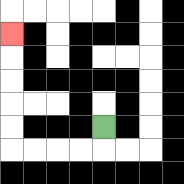{'start': '[4, 5]', 'end': '[0, 1]', 'path_directions': 'D,L,L,L,L,U,U,U,U,U', 'path_coordinates': '[[4, 5], [4, 6], [3, 6], [2, 6], [1, 6], [0, 6], [0, 5], [0, 4], [0, 3], [0, 2], [0, 1]]'}